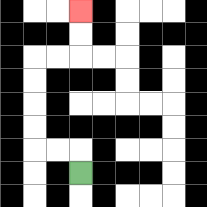{'start': '[3, 7]', 'end': '[3, 0]', 'path_directions': 'U,L,L,U,U,U,U,R,R,U,U', 'path_coordinates': '[[3, 7], [3, 6], [2, 6], [1, 6], [1, 5], [1, 4], [1, 3], [1, 2], [2, 2], [3, 2], [3, 1], [3, 0]]'}